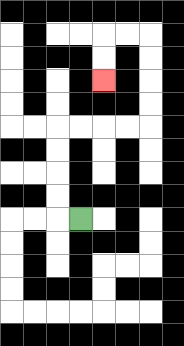{'start': '[3, 9]', 'end': '[4, 3]', 'path_directions': 'L,U,U,U,U,R,R,R,R,U,U,U,U,L,L,D,D', 'path_coordinates': '[[3, 9], [2, 9], [2, 8], [2, 7], [2, 6], [2, 5], [3, 5], [4, 5], [5, 5], [6, 5], [6, 4], [6, 3], [6, 2], [6, 1], [5, 1], [4, 1], [4, 2], [4, 3]]'}